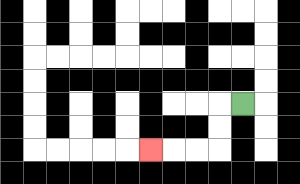{'start': '[10, 4]', 'end': '[6, 6]', 'path_directions': 'L,D,D,L,L,L', 'path_coordinates': '[[10, 4], [9, 4], [9, 5], [9, 6], [8, 6], [7, 6], [6, 6]]'}